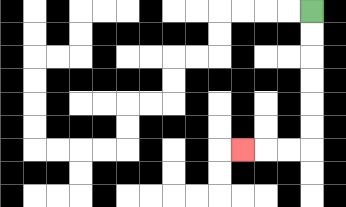{'start': '[13, 0]', 'end': '[10, 6]', 'path_directions': 'D,D,D,D,D,D,L,L,L', 'path_coordinates': '[[13, 0], [13, 1], [13, 2], [13, 3], [13, 4], [13, 5], [13, 6], [12, 6], [11, 6], [10, 6]]'}